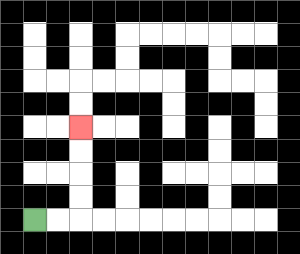{'start': '[1, 9]', 'end': '[3, 5]', 'path_directions': 'R,R,U,U,U,U', 'path_coordinates': '[[1, 9], [2, 9], [3, 9], [3, 8], [3, 7], [3, 6], [3, 5]]'}